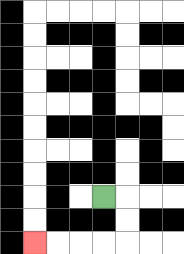{'start': '[4, 8]', 'end': '[1, 10]', 'path_directions': 'R,D,D,L,L,L,L', 'path_coordinates': '[[4, 8], [5, 8], [5, 9], [5, 10], [4, 10], [3, 10], [2, 10], [1, 10]]'}